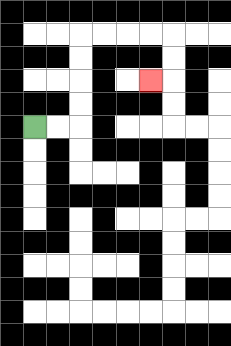{'start': '[1, 5]', 'end': '[6, 3]', 'path_directions': 'R,R,U,U,U,U,R,R,R,R,D,D,L', 'path_coordinates': '[[1, 5], [2, 5], [3, 5], [3, 4], [3, 3], [3, 2], [3, 1], [4, 1], [5, 1], [6, 1], [7, 1], [7, 2], [7, 3], [6, 3]]'}